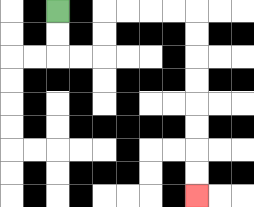{'start': '[2, 0]', 'end': '[8, 8]', 'path_directions': 'D,D,R,R,U,U,R,R,R,R,D,D,D,D,D,D,D,D', 'path_coordinates': '[[2, 0], [2, 1], [2, 2], [3, 2], [4, 2], [4, 1], [4, 0], [5, 0], [6, 0], [7, 0], [8, 0], [8, 1], [8, 2], [8, 3], [8, 4], [8, 5], [8, 6], [8, 7], [8, 8]]'}